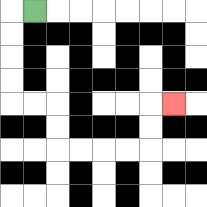{'start': '[1, 0]', 'end': '[7, 4]', 'path_directions': 'L,D,D,D,D,R,R,D,D,R,R,R,R,U,U,R', 'path_coordinates': '[[1, 0], [0, 0], [0, 1], [0, 2], [0, 3], [0, 4], [1, 4], [2, 4], [2, 5], [2, 6], [3, 6], [4, 6], [5, 6], [6, 6], [6, 5], [6, 4], [7, 4]]'}